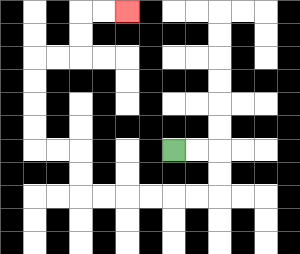{'start': '[7, 6]', 'end': '[5, 0]', 'path_directions': 'R,R,D,D,L,L,L,L,L,L,U,U,L,L,U,U,U,U,R,R,U,U,R,R', 'path_coordinates': '[[7, 6], [8, 6], [9, 6], [9, 7], [9, 8], [8, 8], [7, 8], [6, 8], [5, 8], [4, 8], [3, 8], [3, 7], [3, 6], [2, 6], [1, 6], [1, 5], [1, 4], [1, 3], [1, 2], [2, 2], [3, 2], [3, 1], [3, 0], [4, 0], [5, 0]]'}